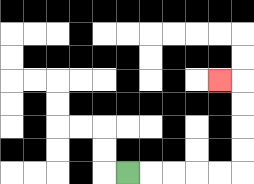{'start': '[5, 7]', 'end': '[9, 3]', 'path_directions': 'R,R,R,R,R,U,U,U,U,L', 'path_coordinates': '[[5, 7], [6, 7], [7, 7], [8, 7], [9, 7], [10, 7], [10, 6], [10, 5], [10, 4], [10, 3], [9, 3]]'}